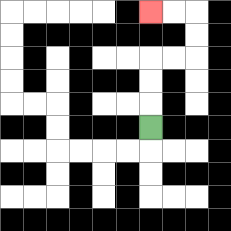{'start': '[6, 5]', 'end': '[6, 0]', 'path_directions': 'U,U,U,R,R,U,U,L,L', 'path_coordinates': '[[6, 5], [6, 4], [6, 3], [6, 2], [7, 2], [8, 2], [8, 1], [8, 0], [7, 0], [6, 0]]'}